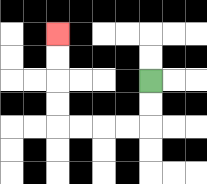{'start': '[6, 3]', 'end': '[2, 1]', 'path_directions': 'D,D,L,L,L,L,U,U,U,U', 'path_coordinates': '[[6, 3], [6, 4], [6, 5], [5, 5], [4, 5], [3, 5], [2, 5], [2, 4], [2, 3], [2, 2], [2, 1]]'}